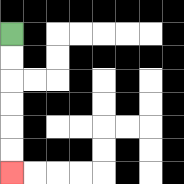{'start': '[0, 1]', 'end': '[0, 7]', 'path_directions': 'D,D,D,D,D,D', 'path_coordinates': '[[0, 1], [0, 2], [0, 3], [0, 4], [0, 5], [0, 6], [0, 7]]'}